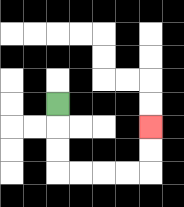{'start': '[2, 4]', 'end': '[6, 5]', 'path_directions': 'D,D,D,R,R,R,R,U,U', 'path_coordinates': '[[2, 4], [2, 5], [2, 6], [2, 7], [3, 7], [4, 7], [5, 7], [6, 7], [6, 6], [6, 5]]'}